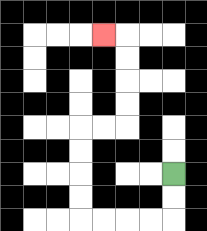{'start': '[7, 7]', 'end': '[4, 1]', 'path_directions': 'D,D,L,L,L,L,U,U,U,U,R,R,U,U,U,U,L', 'path_coordinates': '[[7, 7], [7, 8], [7, 9], [6, 9], [5, 9], [4, 9], [3, 9], [3, 8], [3, 7], [3, 6], [3, 5], [4, 5], [5, 5], [5, 4], [5, 3], [5, 2], [5, 1], [4, 1]]'}